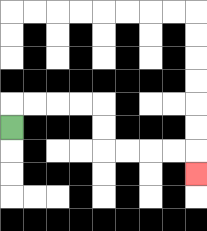{'start': '[0, 5]', 'end': '[8, 7]', 'path_directions': 'U,R,R,R,R,D,D,R,R,R,R,D', 'path_coordinates': '[[0, 5], [0, 4], [1, 4], [2, 4], [3, 4], [4, 4], [4, 5], [4, 6], [5, 6], [6, 6], [7, 6], [8, 6], [8, 7]]'}